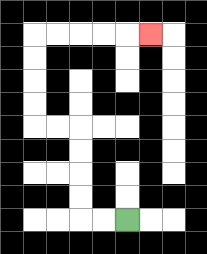{'start': '[5, 9]', 'end': '[6, 1]', 'path_directions': 'L,L,U,U,U,U,L,L,U,U,U,U,R,R,R,R,R', 'path_coordinates': '[[5, 9], [4, 9], [3, 9], [3, 8], [3, 7], [3, 6], [3, 5], [2, 5], [1, 5], [1, 4], [1, 3], [1, 2], [1, 1], [2, 1], [3, 1], [4, 1], [5, 1], [6, 1]]'}